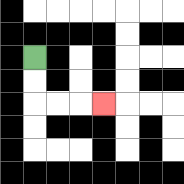{'start': '[1, 2]', 'end': '[4, 4]', 'path_directions': 'D,D,R,R,R', 'path_coordinates': '[[1, 2], [1, 3], [1, 4], [2, 4], [3, 4], [4, 4]]'}